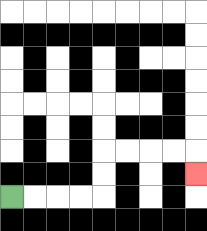{'start': '[0, 8]', 'end': '[8, 7]', 'path_directions': 'R,R,R,R,U,U,R,R,R,R,D', 'path_coordinates': '[[0, 8], [1, 8], [2, 8], [3, 8], [4, 8], [4, 7], [4, 6], [5, 6], [6, 6], [7, 6], [8, 6], [8, 7]]'}